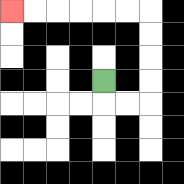{'start': '[4, 3]', 'end': '[0, 0]', 'path_directions': 'D,R,R,U,U,U,U,L,L,L,L,L,L', 'path_coordinates': '[[4, 3], [4, 4], [5, 4], [6, 4], [6, 3], [6, 2], [6, 1], [6, 0], [5, 0], [4, 0], [3, 0], [2, 0], [1, 0], [0, 0]]'}